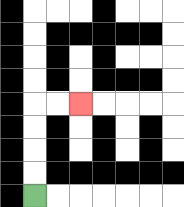{'start': '[1, 8]', 'end': '[3, 4]', 'path_directions': 'U,U,U,U,R,R', 'path_coordinates': '[[1, 8], [1, 7], [1, 6], [1, 5], [1, 4], [2, 4], [3, 4]]'}